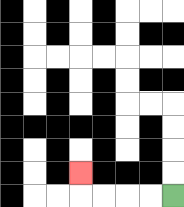{'start': '[7, 8]', 'end': '[3, 7]', 'path_directions': 'L,L,L,L,U', 'path_coordinates': '[[7, 8], [6, 8], [5, 8], [4, 8], [3, 8], [3, 7]]'}